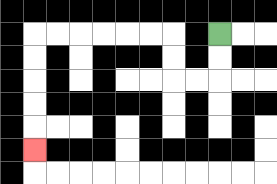{'start': '[9, 1]', 'end': '[1, 6]', 'path_directions': 'D,D,L,L,U,U,L,L,L,L,L,L,D,D,D,D,D', 'path_coordinates': '[[9, 1], [9, 2], [9, 3], [8, 3], [7, 3], [7, 2], [7, 1], [6, 1], [5, 1], [4, 1], [3, 1], [2, 1], [1, 1], [1, 2], [1, 3], [1, 4], [1, 5], [1, 6]]'}